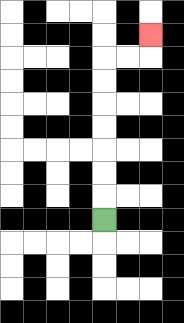{'start': '[4, 9]', 'end': '[6, 1]', 'path_directions': 'U,U,U,U,U,U,U,R,R,U', 'path_coordinates': '[[4, 9], [4, 8], [4, 7], [4, 6], [4, 5], [4, 4], [4, 3], [4, 2], [5, 2], [6, 2], [6, 1]]'}